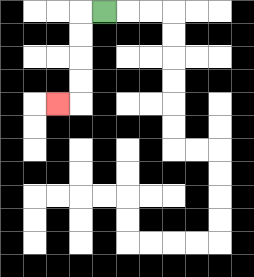{'start': '[4, 0]', 'end': '[2, 4]', 'path_directions': 'L,D,D,D,D,L', 'path_coordinates': '[[4, 0], [3, 0], [3, 1], [3, 2], [3, 3], [3, 4], [2, 4]]'}